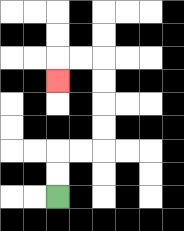{'start': '[2, 8]', 'end': '[2, 3]', 'path_directions': 'U,U,R,R,U,U,U,U,L,L,D', 'path_coordinates': '[[2, 8], [2, 7], [2, 6], [3, 6], [4, 6], [4, 5], [4, 4], [4, 3], [4, 2], [3, 2], [2, 2], [2, 3]]'}